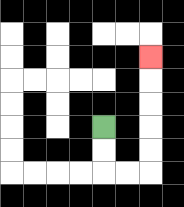{'start': '[4, 5]', 'end': '[6, 2]', 'path_directions': 'D,D,R,R,U,U,U,U,U', 'path_coordinates': '[[4, 5], [4, 6], [4, 7], [5, 7], [6, 7], [6, 6], [6, 5], [6, 4], [6, 3], [6, 2]]'}